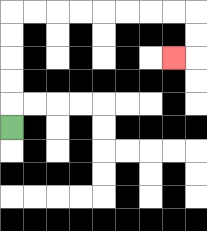{'start': '[0, 5]', 'end': '[7, 2]', 'path_directions': 'U,U,U,U,U,R,R,R,R,R,R,R,R,D,D,L', 'path_coordinates': '[[0, 5], [0, 4], [0, 3], [0, 2], [0, 1], [0, 0], [1, 0], [2, 0], [3, 0], [4, 0], [5, 0], [6, 0], [7, 0], [8, 0], [8, 1], [8, 2], [7, 2]]'}